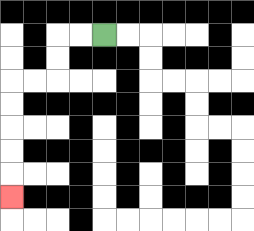{'start': '[4, 1]', 'end': '[0, 8]', 'path_directions': 'L,L,D,D,L,L,D,D,D,D,D', 'path_coordinates': '[[4, 1], [3, 1], [2, 1], [2, 2], [2, 3], [1, 3], [0, 3], [0, 4], [0, 5], [0, 6], [0, 7], [0, 8]]'}